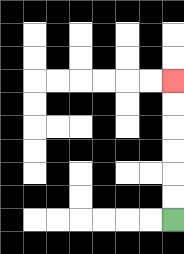{'start': '[7, 9]', 'end': '[7, 3]', 'path_directions': 'U,U,U,U,U,U', 'path_coordinates': '[[7, 9], [7, 8], [7, 7], [7, 6], [7, 5], [7, 4], [7, 3]]'}